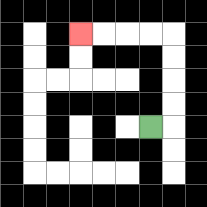{'start': '[6, 5]', 'end': '[3, 1]', 'path_directions': 'R,U,U,U,U,L,L,L,L', 'path_coordinates': '[[6, 5], [7, 5], [7, 4], [7, 3], [7, 2], [7, 1], [6, 1], [5, 1], [4, 1], [3, 1]]'}